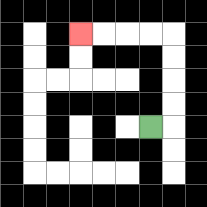{'start': '[6, 5]', 'end': '[3, 1]', 'path_directions': 'R,U,U,U,U,L,L,L,L', 'path_coordinates': '[[6, 5], [7, 5], [7, 4], [7, 3], [7, 2], [7, 1], [6, 1], [5, 1], [4, 1], [3, 1]]'}